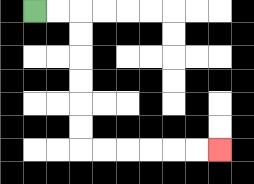{'start': '[1, 0]', 'end': '[9, 6]', 'path_directions': 'R,R,D,D,D,D,D,D,R,R,R,R,R,R', 'path_coordinates': '[[1, 0], [2, 0], [3, 0], [3, 1], [3, 2], [3, 3], [3, 4], [3, 5], [3, 6], [4, 6], [5, 6], [6, 6], [7, 6], [8, 6], [9, 6]]'}